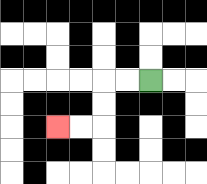{'start': '[6, 3]', 'end': '[2, 5]', 'path_directions': 'L,L,D,D,L,L', 'path_coordinates': '[[6, 3], [5, 3], [4, 3], [4, 4], [4, 5], [3, 5], [2, 5]]'}